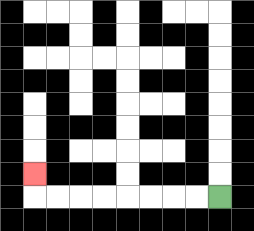{'start': '[9, 8]', 'end': '[1, 7]', 'path_directions': 'L,L,L,L,L,L,L,L,U', 'path_coordinates': '[[9, 8], [8, 8], [7, 8], [6, 8], [5, 8], [4, 8], [3, 8], [2, 8], [1, 8], [1, 7]]'}